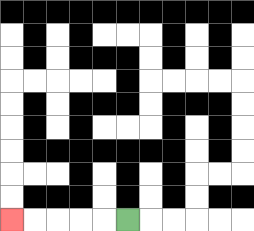{'start': '[5, 9]', 'end': '[0, 9]', 'path_directions': 'L,L,L,L,L', 'path_coordinates': '[[5, 9], [4, 9], [3, 9], [2, 9], [1, 9], [0, 9]]'}